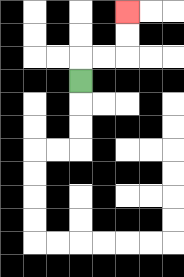{'start': '[3, 3]', 'end': '[5, 0]', 'path_directions': 'U,R,R,U,U', 'path_coordinates': '[[3, 3], [3, 2], [4, 2], [5, 2], [5, 1], [5, 0]]'}